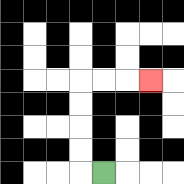{'start': '[4, 7]', 'end': '[6, 3]', 'path_directions': 'L,U,U,U,U,R,R,R', 'path_coordinates': '[[4, 7], [3, 7], [3, 6], [3, 5], [3, 4], [3, 3], [4, 3], [5, 3], [6, 3]]'}